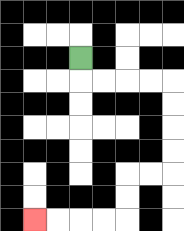{'start': '[3, 2]', 'end': '[1, 9]', 'path_directions': 'D,R,R,R,R,D,D,D,D,L,L,D,D,L,L,L,L', 'path_coordinates': '[[3, 2], [3, 3], [4, 3], [5, 3], [6, 3], [7, 3], [7, 4], [7, 5], [7, 6], [7, 7], [6, 7], [5, 7], [5, 8], [5, 9], [4, 9], [3, 9], [2, 9], [1, 9]]'}